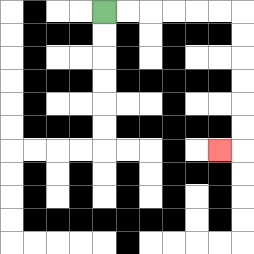{'start': '[4, 0]', 'end': '[9, 6]', 'path_directions': 'R,R,R,R,R,R,D,D,D,D,D,D,L', 'path_coordinates': '[[4, 0], [5, 0], [6, 0], [7, 0], [8, 0], [9, 0], [10, 0], [10, 1], [10, 2], [10, 3], [10, 4], [10, 5], [10, 6], [9, 6]]'}